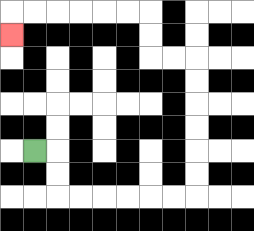{'start': '[1, 6]', 'end': '[0, 1]', 'path_directions': 'R,D,D,R,R,R,R,R,R,U,U,U,U,U,U,L,L,U,U,L,L,L,L,L,L,D', 'path_coordinates': '[[1, 6], [2, 6], [2, 7], [2, 8], [3, 8], [4, 8], [5, 8], [6, 8], [7, 8], [8, 8], [8, 7], [8, 6], [8, 5], [8, 4], [8, 3], [8, 2], [7, 2], [6, 2], [6, 1], [6, 0], [5, 0], [4, 0], [3, 0], [2, 0], [1, 0], [0, 0], [0, 1]]'}